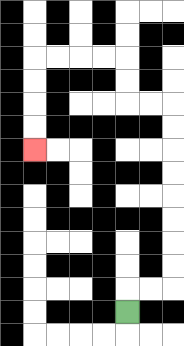{'start': '[5, 13]', 'end': '[1, 6]', 'path_directions': 'U,R,R,U,U,U,U,U,U,U,U,L,L,U,U,L,L,L,L,D,D,D,D', 'path_coordinates': '[[5, 13], [5, 12], [6, 12], [7, 12], [7, 11], [7, 10], [7, 9], [7, 8], [7, 7], [7, 6], [7, 5], [7, 4], [6, 4], [5, 4], [5, 3], [5, 2], [4, 2], [3, 2], [2, 2], [1, 2], [1, 3], [1, 4], [1, 5], [1, 6]]'}